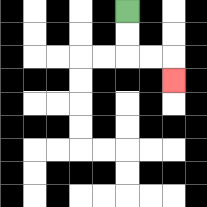{'start': '[5, 0]', 'end': '[7, 3]', 'path_directions': 'D,D,R,R,D', 'path_coordinates': '[[5, 0], [5, 1], [5, 2], [6, 2], [7, 2], [7, 3]]'}